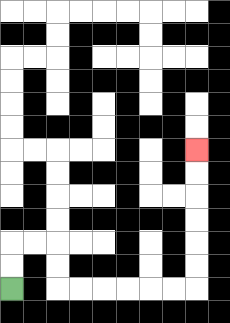{'start': '[0, 12]', 'end': '[8, 6]', 'path_directions': 'U,U,R,R,D,D,R,R,R,R,R,R,U,U,U,U,U,U', 'path_coordinates': '[[0, 12], [0, 11], [0, 10], [1, 10], [2, 10], [2, 11], [2, 12], [3, 12], [4, 12], [5, 12], [6, 12], [7, 12], [8, 12], [8, 11], [8, 10], [8, 9], [8, 8], [8, 7], [8, 6]]'}